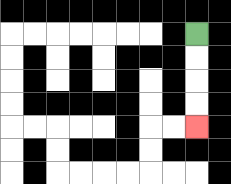{'start': '[8, 1]', 'end': '[8, 5]', 'path_directions': 'D,D,D,D', 'path_coordinates': '[[8, 1], [8, 2], [8, 3], [8, 4], [8, 5]]'}